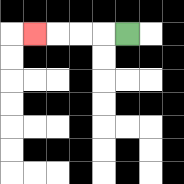{'start': '[5, 1]', 'end': '[1, 1]', 'path_directions': 'L,L,L,L', 'path_coordinates': '[[5, 1], [4, 1], [3, 1], [2, 1], [1, 1]]'}